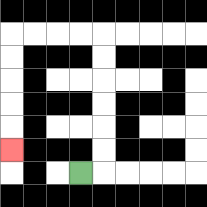{'start': '[3, 7]', 'end': '[0, 6]', 'path_directions': 'R,U,U,U,U,U,U,L,L,L,L,D,D,D,D,D', 'path_coordinates': '[[3, 7], [4, 7], [4, 6], [4, 5], [4, 4], [4, 3], [4, 2], [4, 1], [3, 1], [2, 1], [1, 1], [0, 1], [0, 2], [0, 3], [0, 4], [0, 5], [0, 6]]'}